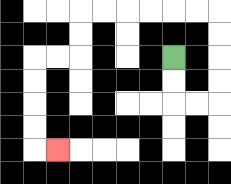{'start': '[7, 2]', 'end': '[2, 6]', 'path_directions': 'D,D,R,R,U,U,U,U,L,L,L,L,L,L,D,D,L,L,D,D,D,D,R', 'path_coordinates': '[[7, 2], [7, 3], [7, 4], [8, 4], [9, 4], [9, 3], [9, 2], [9, 1], [9, 0], [8, 0], [7, 0], [6, 0], [5, 0], [4, 0], [3, 0], [3, 1], [3, 2], [2, 2], [1, 2], [1, 3], [1, 4], [1, 5], [1, 6], [2, 6]]'}